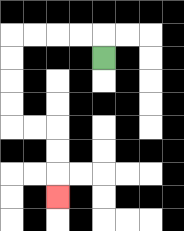{'start': '[4, 2]', 'end': '[2, 8]', 'path_directions': 'U,L,L,L,L,D,D,D,D,R,R,D,D,D', 'path_coordinates': '[[4, 2], [4, 1], [3, 1], [2, 1], [1, 1], [0, 1], [0, 2], [0, 3], [0, 4], [0, 5], [1, 5], [2, 5], [2, 6], [2, 7], [2, 8]]'}